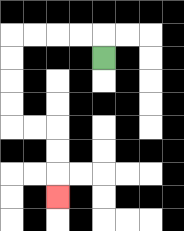{'start': '[4, 2]', 'end': '[2, 8]', 'path_directions': 'U,L,L,L,L,D,D,D,D,R,R,D,D,D', 'path_coordinates': '[[4, 2], [4, 1], [3, 1], [2, 1], [1, 1], [0, 1], [0, 2], [0, 3], [0, 4], [0, 5], [1, 5], [2, 5], [2, 6], [2, 7], [2, 8]]'}